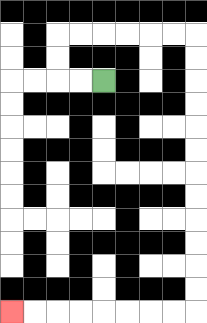{'start': '[4, 3]', 'end': '[0, 13]', 'path_directions': 'L,L,U,U,R,R,R,R,R,R,D,D,D,D,D,D,D,D,D,D,D,D,L,L,L,L,L,L,L,L', 'path_coordinates': '[[4, 3], [3, 3], [2, 3], [2, 2], [2, 1], [3, 1], [4, 1], [5, 1], [6, 1], [7, 1], [8, 1], [8, 2], [8, 3], [8, 4], [8, 5], [8, 6], [8, 7], [8, 8], [8, 9], [8, 10], [8, 11], [8, 12], [8, 13], [7, 13], [6, 13], [5, 13], [4, 13], [3, 13], [2, 13], [1, 13], [0, 13]]'}